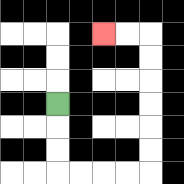{'start': '[2, 4]', 'end': '[4, 1]', 'path_directions': 'D,D,D,R,R,R,R,U,U,U,U,U,U,L,L', 'path_coordinates': '[[2, 4], [2, 5], [2, 6], [2, 7], [3, 7], [4, 7], [5, 7], [6, 7], [6, 6], [6, 5], [6, 4], [6, 3], [6, 2], [6, 1], [5, 1], [4, 1]]'}